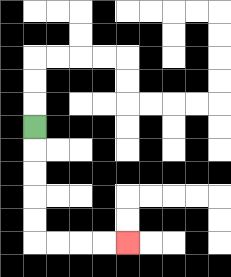{'start': '[1, 5]', 'end': '[5, 10]', 'path_directions': 'D,D,D,D,D,R,R,R,R', 'path_coordinates': '[[1, 5], [1, 6], [1, 7], [1, 8], [1, 9], [1, 10], [2, 10], [3, 10], [4, 10], [5, 10]]'}